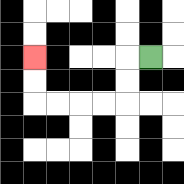{'start': '[6, 2]', 'end': '[1, 2]', 'path_directions': 'L,D,D,L,L,L,L,U,U', 'path_coordinates': '[[6, 2], [5, 2], [5, 3], [5, 4], [4, 4], [3, 4], [2, 4], [1, 4], [1, 3], [1, 2]]'}